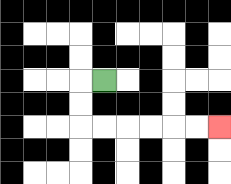{'start': '[4, 3]', 'end': '[9, 5]', 'path_directions': 'L,D,D,R,R,R,R,R,R', 'path_coordinates': '[[4, 3], [3, 3], [3, 4], [3, 5], [4, 5], [5, 5], [6, 5], [7, 5], [8, 5], [9, 5]]'}